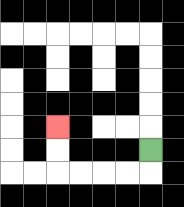{'start': '[6, 6]', 'end': '[2, 5]', 'path_directions': 'D,L,L,L,L,U,U', 'path_coordinates': '[[6, 6], [6, 7], [5, 7], [4, 7], [3, 7], [2, 7], [2, 6], [2, 5]]'}